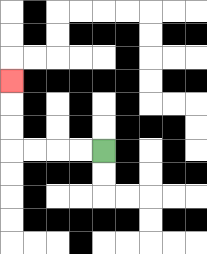{'start': '[4, 6]', 'end': '[0, 3]', 'path_directions': 'L,L,L,L,U,U,U', 'path_coordinates': '[[4, 6], [3, 6], [2, 6], [1, 6], [0, 6], [0, 5], [0, 4], [0, 3]]'}